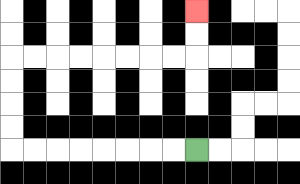{'start': '[8, 6]', 'end': '[8, 0]', 'path_directions': 'L,L,L,L,L,L,L,L,U,U,U,U,R,R,R,R,R,R,R,R,U,U', 'path_coordinates': '[[8, 6], [7, 6], [6, 6], [5, 6], [4, 6], [3, 6], [2, 6], [1, 6], [0, 6], [0, 5], [0, 4], [0, 3], [0, 2], [1, 2], [2, 2], [3, 2], [4, 2], [5, 2], [6, 2], [7, 2], [8, 2], [8, 1], [8, 0]]'}